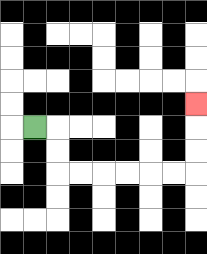{'start': '[1, 5]', 'end': '[8, 4]', 'path_directions': 'R,D,D,R,R,R,R,R,R,U,U,U', 'path_coordinates': '[[1, 5], [2, 5], [2, 6], [2, 7], [3, 7], [4, 7], [5, 7], [6, 7], [7, 7], [8, 7], [8, 6], [8, 5], [8, 4]]'}